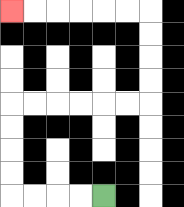{'start': '[4, 8]', 'end': '[0, 0]', 'path_directions': 'L,L,L,L,U,U,U,U,R,R,R,R,R,R,U,U,U,U,L,L,L,L,L,L', 'path_coordinates': '[[4, 8], [3, 8], [2, 8], [1, 8], [0, 8], [0, 7], [0, 6], [0, 5], [0, 4], [1, 4], [2, 4], [3, 4], [4, 4], [5, 4], [6, 4], [6, 3], [6, 2], [6, 1], [6, 0], [5, 0], [4, 0], [3, 0], [2, 0], [1, 0], [0, 0]]'}